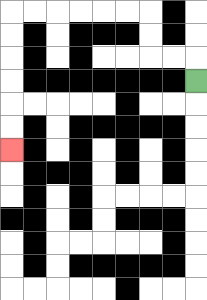{'start': '[8, 3]', 'end': '[0, 6]', 'path_directions': 'U,L,L,U,U,L,L,L,L,L,L,D,D,D,D,D,D', 'path_coordinates': '[[8, 3], [8, 2], [7, 2], [6, 2], [6, 1], [6, 0], [5, 0], [4, 0], [3, 0], [2, 0], [1, 0], [0, 0], [0, 1], [0, 2], [0, 3], [0, 4], [0, 5], [0, 6]]'}